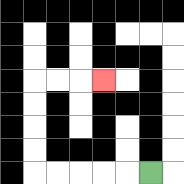{'start': '[6, 7]', 'end': '[4, 3]', 'path_directions': 'L,L,L,L,L,U,U,U,U,R,R,R', 'path_coordinates': '[[6, 7], [5, 7], [4, 7], [3, 7], [2, 7], [1, 7], [1, 6], [1, 5], [1, 4], [1, 3], [2, 3], [3, 3], [4, 3]]'}